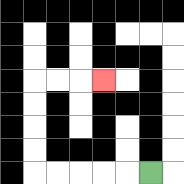{'start': '[6, 7]', 'end': '[4, 3]', 'path_directions': 'L,L,L,L,L,U,U,U,U,R,R,R', 'path_coordinates': '[[6, 7], [5, 7], [4, 7], [3, 7], [2, 7], [1, 7], [1, 6], [1, 5], [1, 4], [1, 3], [2, 3], [3, 3], [4, 3]]'}